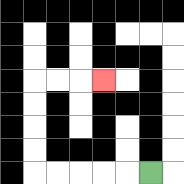{'start': '[6, 7]', 'end': '[4, 3]', 'path_directions': 'L,L,L,L,L,U,U,U,U,R,R,R', 'path_coordinates': '[[6, 7], [5, 7], [4, 7], [3, 7], [2, 7], [1, 7], [1, 6], [1, 5], [1, 4], [1, 3], [2, 3], [3, 3], [4, 3]]'}